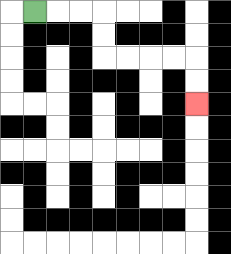{'start': '[1, 0]', 'end': '[8, 4]', 'path_directions': 'R,R,R,D,D,R,R,R,R,D,D', 'path_coordinates': '[[1, 0], [2, 0], [3, 0], [4, 0], [4, 1], [4, 2], [5, 2], [6, 2], [7, 2], [8, 2], [8, 3], [8, 4]]'}